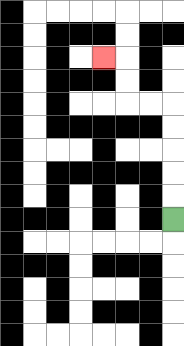{'start': '[7, 9]', 'end': '[4, 2]', 'path_directions': 'U,U,U,U,U,L,L,U,U,L', 'path_coordinates': '[[7, 9], [7, 8], [7, 7], [7, 6], [7, 5], [7, 4], [6, 4], [5, 4], [5, 3], [5, 2], [4, 2]]'}